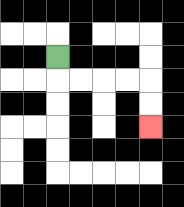{'start': '[2, 2]', 'end': '[6, 5]', 'path_directions': 'D,R,R,R,R,D,D', 'path_coordinates': '[[2, 2], [2, 3], [3, 3], [4, 3], [5, 3], [6, 3], [6, 4], [6, 5]]'}